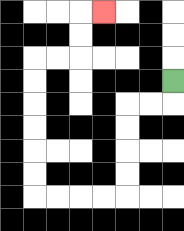{'start': '[7, 3]', 'end': '[4, 0]', 'path_directions': 'D,L,L,D,D,D,D,L,L,L,L,U,U,U,U,U,U,R,R,U,U,R', 'path_coordinates': '[[7, 3], [7, 4], [6, 4], [5, 4], [5, 5], [5, 6], [5, 7], [5, 8], [4, 8], [3, 8], [2, 8], [1, 8], [1, 7], [1, 6], [1, 5], [1, 4], [1, 3], [1, 2], [2, 2], [3, 2], [3, 1], [3, 0], [4, 0]]'}